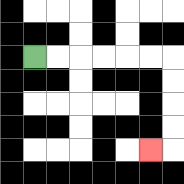{'start': '[1, 2]', 'end': '[6, 6]', 'path_directions': 'R,R,R,R,R,R,D,D,D,D,L', 'path_coordinates': '[[1, 2], [2, 2], [3, 2], [4, 2], [5, 2], [6, 2], [7, 2], [7, 3], [7, 4], [7, 5], [7, 6], [6, 6]]'}